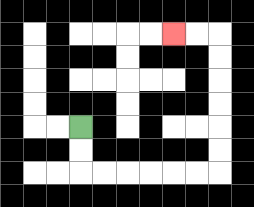{'start': '[3, 5]', 'end': '[7, 1]', 'path_directions': 'D,D,R,R,R,R,R,R,U,U,U,U,U,U,L,L', 'path_coordinates': '[[3, 5], [3, 6], [3, 7], [4, 7], [5, 7], [6, 7], [7, 7], [8, 7], [9, 7], [9, 6], [9, 5], [9, 4], [9, 3], [9, 2], [9, 1], [8, 1], [7, 1]]'}